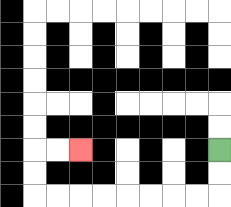{'start': '[9, 6]', 'end': '[3, 6]', 'path_directions': 'D,D,L,L,L,L,L,L,L,L,U,U,R,R', 'path_coordinates': '[[9, 6], [9, 7], [9, 8], [8, 8], [7, 8], [6, 8], [5, 8], [4, 8], [3, 8], [2, 8], [1, 8], [1, 7], [1, 6], [2, 6], [3, 6]]'}